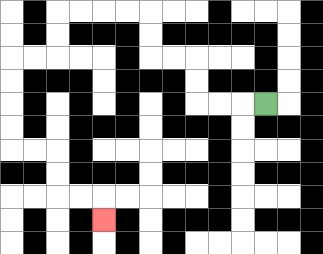{'start': '[11, 4]', 'end': '[4, 9]', 'path_directions': 'L,L,L,U,U,L,L,U,U,L,L,L,L,D,D,L,L,D,D,D,D,R,R,D,D,R,R,D', 'path_coordinates': '[[11, 4], [10, 4], [9, 4], [8, 4], [8, 3], [8, 2], [7, 2], [6, 2], [6, 1], [6, 0], [5, 0], [4, 0], [3, 0], [2, 0], [2, 1], [2, 2], [1, 2], [0, 2], [0, 3], [0, 4], [0, 5], [0, 6], [1, 6], [2, 6], [2, 7], [2, 8], [3, 8], [4, 8], [4, 9]]'}